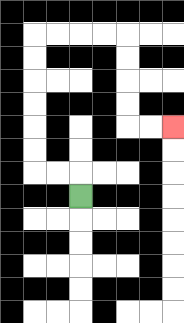{'start': '[3, 8]', 'end': '[7, 5]', 'path_directions': 'U,L,L,U,U,U,U,U,U,R,R,R,R,D,D,D,D,R,R', 'path_coordinates': '[[3, 8], [3, 7], [2, 7], [1, 7], [1, 6], [1, 5], [1, 4], [1, 3], [1, 2], [1, 1], [2, 1], [3, 1], [4, 1], [5, 1], [5, 2], [5, 3], [5, 4], [5, 5], [6, 5], [7, 5]]'}